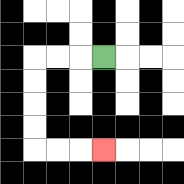{'start': '[4, 2]', 'end': '[4, 6]', 'path_directions': 'L,L,L,D,D,D,D,R,R,R', 'path_coordinates': '[[4, 2], [3, 2], [2, 2], [1, 2], [1, 3], [1, 4], [1, 5], [1, 6], [2, 6], [3, 6], [4, 6]]'}